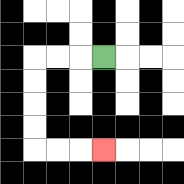{'start': '[4, 2]', 'end': '[4, 6]', 'path_directions': 'L,L,L,D,D,D,D,R,R,R', 'path_coordinates': '[[4, 2], [3, 2], [2, 2], [1, 2], [1, 3], [1, 4], [1, 5], [1, 6], [2, 6], [3, 6], [4, 6]]'}